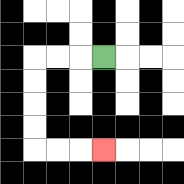{'start': '[4, 2]', 'end': '[4, 6]', 'path_directions': 'L,L,L,D,D,D,D,R,R,R', 'path_coordinates': '[[4, 2], [3, 2], [2, 2], [1, 2], [1, 3], [1, 4], [1, 5], [1, 6], [2, 6], [3, 6], [4, 6]]'}